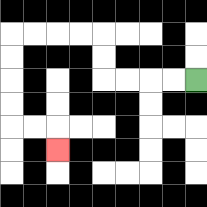{'start': '[8, 3]', 'end': '[2, 6]', 'path_directions': 'L,L,L,L,U,U,L,L,L,L,D,D,D,D,R,R,D', 'path_coordinates': '[[8, 3], [7, 3], [6, 3], [5, 3], [4, 3], [4, 2], [4, 1], [3, 1], [2, 1], [1, 1], [0, 1], [0, 2], [0, 3], [0, 4], [0, 5], [1, 5], [2, 5], [2, 6]]'}